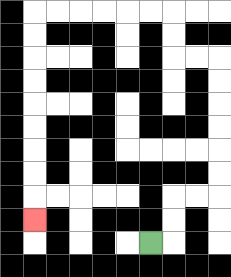{'start': '[6, 10]', 'end': '[1, 9]', 'path_directions': 'R,U,U,R,R,U,U,U,U,U,U,L,L,U,U,L,L,L,L,L,L,D,D,D,D,D,D,D,D,D', 'path_coordinates': '[[6, 10], [7, 10], [7, 9], [7, 8], [8, 8], [9, 8], [9, 7], [9, 6], [9, 5], [9, 4], [9, 3], [9, 2], [8, 2], [7, 2], [7, 1], [7, 0], [6, 0], [5, 0], [4, 0], [3, 0], [2, 0], [1, 0], [1, 1], [1, 2], [1, 3], [1, 4], [1, 5], [1, 6], [1, 7], [1, 8], [1, 9]]'}